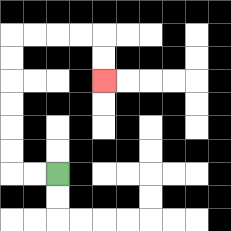{'start': '[2, 7]', 'end': '[4, 3]', 'path_directions': 'L,L,U,U,U,U,U,U,R,R,R,R,D,D', 'path_coordinates': '[[2, 7], [1, 7], [0, 7], [0, 6], [0, 5], [0, 4], [0, 3], [0, 2], [0, 1], [1, 1], [2, 1], [3, 1], [4, 1], [4, 2], [4, 3]]'}